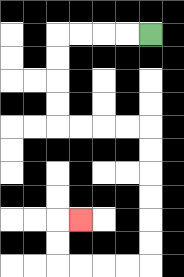{'start': '[6, 1]', 'end': '[3, 9]', 'path_directions': 'L,L,L,L,D,D,D,D,R,R,R,R,D,D,D,D,D,D,L,L,L,L,U,U,R', 'path_coordinates': '[[6, 1], [5, 1], [4, 1], [3, 1], [2, 1], [2, 2], [2, 3], [2, 4], [2, 5], [3, 5], [4, 5], [5, 5], [6, 5], [6, 6], [6, 7], [6, 8], [6, 9], [6, 10], [6, 11], [5, 11], [4, 11], [3, 11], [2, 11], [2, 10], [2, 9], [3, 9]]'}